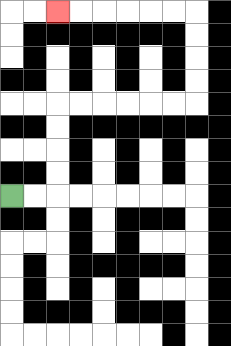{'start': '[0, 8]', 'end': '[2, 0]', 'path_directions': 'R,R,U,U,U,U,R,R,R,R,R,R,U,U,U,U,L,L,L,L,L,L', 'path_coordinates': '[[0, 8], [1, 8], [2, 8], [2, 7], [2, 6], [2, 5], [2, 4], [3, 4], [4, 4], [5, 4], [6, 4], [7, 4], [8, 4], [8, 3], [8, 2], [8, 1], [8, 0], [7, 0], [6, 0], [5, 0], [4, 0], [3, 0], [2, 0]]'}